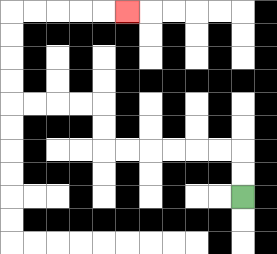{'start': '[10, 8]', 'end': '[5, 0]', 'path_directions': 'U,U,L,L,L,L,L,L,U,U,L,L,L,L,U,U,U,U,R,R,R,R,R', 'path_coordinates': '[[10, 8], [10, 7], [10, 6], [9, 6], [8, 6], [7, 6], [6, 6], [5, 6], [4, 6], [4, 5], [4, 4], [3, 4], [2, 4], [1, 4], [0, 4], [0, 3], [0, 2], [0, 1], [0, 0], [1, 0], [2, 0], [3, 0], [4, 0], [5, 0]]'}